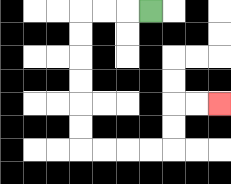{'start': '[6, 0]', 'end': '[9, 4]', 'path_directions': 'L,L,L,D,D,D,D,D,D,R,R,R,R,U,U,R,R', 'path_coordinates': '[[6, 0], [5, 0], [4, 0], [3, 0], [3, 1], [3, 2], [3, 3], [3, 4], [3, 5], [3, 6], [4, 6], [5, 6], [6, 6], [7, 6], [7, 5], [7, 4], [8, 4], [9, 4]]'}